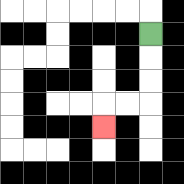{'start': '[6, 1]', 'end': '[4, 5]', 'path_directions': 'D,D,D,L,L,D', 'path_coordinates': '[[6, 1], [6, 2], [6, 3], [6, 4], [5, 4], [4, 4], [4, 5]]'}